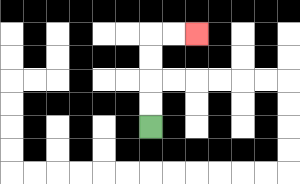{'start': '[6, 5]', 'end': '[8, 1]', 'path_directions': 'U,U,U,U,R,R', 'path_coordinates': '[[6, 5], [6, 4], [6, 3], [6, 2], [6, 1], [7, 1], [8, 1]]'}